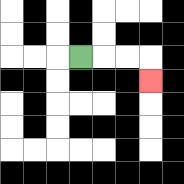{'start': '[3, 2]', 'end': '[6, 3]', 'path_directions': 'R,R,R,D', 'path_coordinates': '[[3, 2], [4, 2], [5, 2], [6, 2], [6, 3]]'}